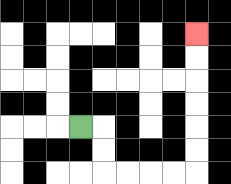{'start': '[3, 5]', 'end': '[8, 1]', 'path_directions': 'R,D,D,R,R,R,R,U,U,U,U,U,U', 'path_coordinates': '[[3, 5], [4, 5], [4, 6], [4, 7], [5, 7], [6, 7], [7, 7], [8, 7], [8, 6], [8, 5], [8, 4], [8, 3], [8, 2], [8, 1]]'}